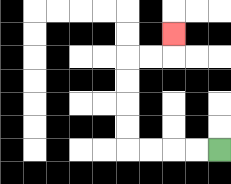{'start': '[9, 6]', 'end': '[7, 1]', 'path_directions': 'L,L,L,L,U,U,U,U,R,R,U', 'path_coordinates': '[[9, 6], [8, 6], [7, 6], [6, 6], [5, 6], [5, 5], [5, 4], [5, 3], [5, 2], [6, 2], [7, 2], [7, 1]]'}